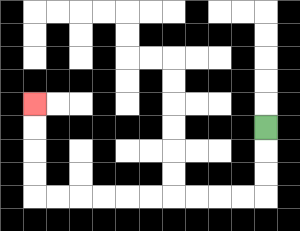{'start': '[11, 5]', 'end': '[1, 4]', 'path_directions': 'D,D,D,L,L,L,L,L,L,L,L,L,L,U,U,U,U', 'path_coordinates': '[[11, 5], [11, 6], [11, 7], [11, 8], [10, 8], [9, 8], [8, 8], [7, 8], [6, 8], [5, 8], [4, 8], [3, 8], [2, 8], [1, 8], [1, 7], [1, 6], [1, 5], [1, 4]]'}